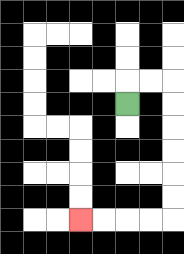{'start': '[5, 4]', 'end': '[3, 9]', 'path_directions': 'U,R,R,D,D,D,D,D,D,L,L,L,L', 'path_coordinates': '[[5, 4], [5, 3], [6, 3], [7, 3], [7, 4], [7, 5], [7, 6], [7, 7], [7, 8], [7, 9], [6, 9], [5, 9], [4, 9], [3, 9]]'}